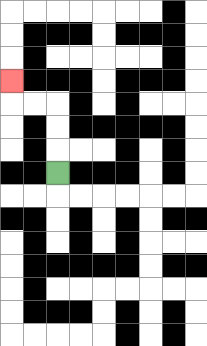{'start': '[2, 7]', 'end': '[0, 3]', 'path_directions': 'U,U,U,L,L,U', 'path_coordinates': '[[2, 7], [2, 6], [2, 5], [2, 4], [1, 4], [0, 4], [0, 3]]'}